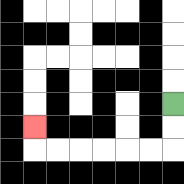{'start': '[7, 4]', 'end': '[1, 5]', 'path_directions': 'D,D,L,L,L,L,L,L,U', 'path_coordinates': '[[7, 4], [7, 5], [7, 6], [6, 6], [5, 6], [4, 6], [3, 6], [2, 6], [1, 6], [1, 5]]'}